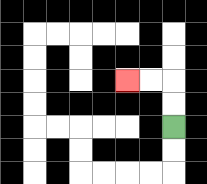{'start': '[7, 5]', 'end': '[5, 3]', 'path_directions': 'U,U,L,L', 'path_coordinates': '[[7, 5], [7, 4], [7, 3], [6, 3], [5, 3]]'}